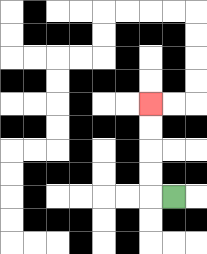{'start': '[7, 8]', 'end': '[6, 4]', 'path_directions': 'L,U,U,U,U', 'path_coordinates': '[[7, 8], [6, 8], [6, 7], [6, 6], [6, 5], [6, 4]]'}